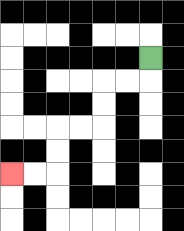{'start': '[6, 2]', 'end': '[0, 7]', 'path_directions': 'D,L,L,D,D,L,L,D,D,L,L', 'path_coordinates': '[[6, 2], [6, 3], [5, 3], [4, 3], [4, 4], [4, 5], [3, 5], [2, 5], [2, 6], [2, 7], [1, 7], [0, 7]]'}